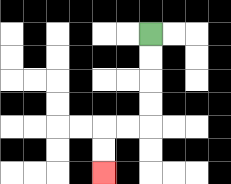{'start': '[6, 1]', 'end': '[4, 7]', 'path_directions': 'D,D,D,D,L,L,D,D', 'path_coordinates': '[[6, 1], [6, 2], [6, 3], [6, 4], [6, 5], [5, 5], [4, 5], [4, 6], [4, 7]]'}